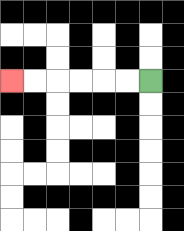{'start': '[6, 3]', 'end': '[0, 3]', 'path_directions': 'L,L,L,L,L,L', 'path_coordinates': '[[6, 3], [5, 3], [4, 3], [3, 3], [2, 3], [1, 3], [0, 3]]'}